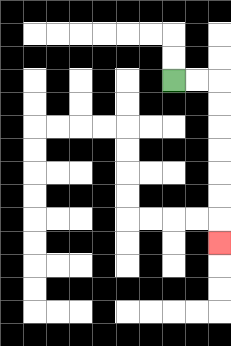{'start': '[7, 3]', 'end': '[9, 10]', 'path_directions': 'R,R,D,D,D,D,D,D,D', 'path_coordinates': '[[7, 3], [8, 3], [9, 3], [9, 4], [9, 5], [9, 6], [9, 7], [9, 8], [9, 9], [9, 10]]'}